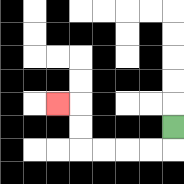{'start': '[7, 5]', 'end': '[2, 4]', 'path_directions': 'D,L,L,L,L,U,U,L', 'path_coordinates': '[[7, 5], [7, 6], [6, 6], [5, 6], [4, 6], [3, 6], [3, 5], [3, 4], [2, 4]]'}